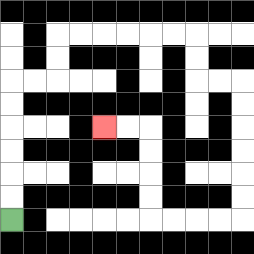{'start': '[0, 9]', 'end': '[4, 5]', 'path_directions': 'U,U,U,U,U,U,R,R,U,U,R,R,R,R,R,R,D,D,R,R,D,D,D,D,D,D,L,L,L,L,U,U,U,U,L,L', 'path_coordinates': '[[0, 9], [0, 8], [0, 7], [0, 6], [0, 5], [0, 4], [0, 3], [1, 3], [2, 3], [2, 2], [2, 1], [3, 1], [4, 1], [5, 1], [6, 1], [7, 1], [8, 1], [8, 2], [8, 3], [9, 3], [10, 3], [10, 4], [10, 5], [10, 6], [10, 7], [10, 8], [10, 9], [9, 9], [8, 9], [7, 9], [6, 9], [6, 8], [6, 7], [6, 6], [6, 5], [5, 5], [4, 5]]'}